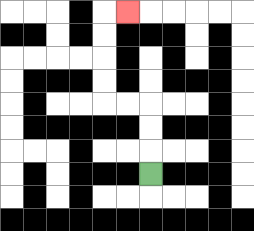{'start': '[6, 7]', 'end': '[5, 0]', 'path_directions': 'U,U,U,L,L,U,U,U,U,R', 'path_coordinates': '[[6, 7], [6, 6], [6, 5], [6, 4], [5, 4], [4, 4], [4, 3], [4, 2], [4, 1], [4, 0], [5, 0]]'}